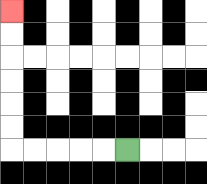{'start': '[5, 6]', 'end': '[0, 0]', 'path_directions': 'L,L,L,L,L,U,U,U,U,U,U', 'path_coordinates': '[[5, 6], [4, 6], [3, 6], [2, 6], [1, 6], [0, 6], [0, 5], [0, 4], [0, 3], [0, 2], [0, 1], [0, 0]]'}